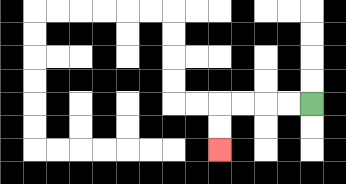{'start': '[13, 4]', 'end': '[9, 6]', 'path_directions': 'L,L,L,L,D,D', 'path_coordinates': '[[13, 4], [12, 4], [11, 4], [10, 4], [9, 4], [9, 5], [9, 6]]'}